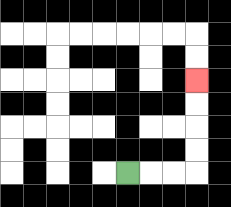{'start': '[5, 7]', 'end': '[8, 3]', 'path_directions': 'R,R,R,U,U,U,U', 'path_coordinates': '[[5, 7], [6, 7], [7, 7], [8, 7], [8, 6], [8, 5], [8, 4], [8, 3]]'}